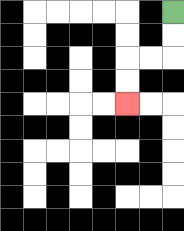{'start': '[7, 0]', 'end': '[5, 4]', 'path_directions': 'D,D,L,L,D,D', 'path_coordinates': '[[7, 0], [7, 1], [7, 2], [6, 2], [5, 2], [5, 3], [5, 4]]'}